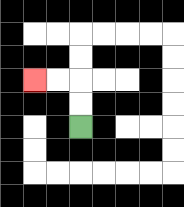{'start': '[3, 5]', 'end': '[1, 3]', 'path_directions': 'U,U,L,L', 'path_coordinates': '[[3, 5], [3, 4], [3, 3], [2, 3], [1, 3]]'}